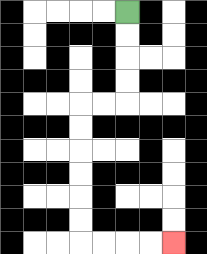{'start': '[5, 0]', 'end': '[7, 10]', 'path_directions': 'D,D,D,D,L,L,D,D,D,D,D,D,R,R,R,R', 'path_coordinates': '[[5, 0], [5, 1], [5, 2], [5, 3], [5, 4], [4, 4], [3, 4], [3, 5], [3, 6], [3, 7], [3, 8], [3, 9], [3, 10], [4, 10], [5, 10], [6, 10], [7, 10]]'}